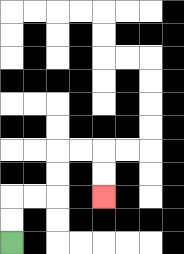{'start': '[0, 10]', 'end': '[4, 8]', 'path_directions': 'U,U,R,R,U,U,R,R,D,D', 'path_coordinates': '[[0, 10], [0, 9], [0, 8], [1, 8], [2, 8], [2, 7], [2, 6], [3, 6], [4, 6], [4, 7], [4, 8]]'}